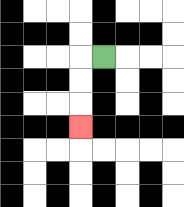{'start': '[4, 2]', 'end': '[3, 5]', 'path_directions': 'L,D,D,D', 'path_coordinates': '[[4, 2], [3, 2], [3, 3], [3, 4], [3, 5]]'}